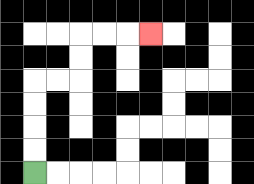{'start': '[1, 7]', 'end': '[6, 1]', 'path_directions': 'U,U,U,U,R,R,U,U,R,R,R', 'path_coordinates': '[[1, 7], [1, 6], [1, 5], [1, 4], [1, 3], [2, 3], [3, 3], [3, 2], [3, 1], [4, 1], [5, 1], [6, 1]]'}